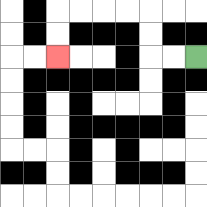{'start': '[8, 2]', 'end': '[2, 2]', 'path_directions': 'L,L,U,U,L,L,L,L,D,D', 'path_coordinates': '[[8, 2], [7, 2], [6, 2], [6, 1], [6, 0], [5, 0], [4, 0], [3, 0], [2, 0], [2, 1], [2, 2]]'}